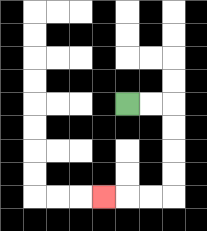{'start': '[5, 4]', 'end': '[4, 8]', 'path_directions': 'R,R,D,D,D,D,L,L,L', 'path_coordinates': '[[5, 4], [6, 4], [7, 4], [7, 5], [7, 6], [7, 7], [7, 8], [6, 8], [5, 8], [4, 8]]'}